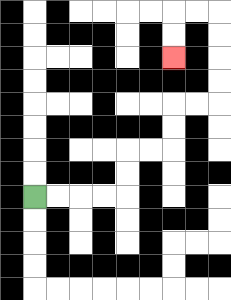{'start': '[1, 8]', 'end': '[7, 2]', 'path_directions': 'R,R,R,R,U,U,R,R,U,U,R,R,U,U,U,U,L,L,D,D', 'path_coordinates': '[[1, 8], [2, 8], [3, 8], [4, 8], [5, 8], [5, 7], [5, 6], [6, 6], [7, 6], [7, 5], [7, 4], [8, 4], [9, 4], [9, 3], [9, 2], [9, 1], [9, 0], [8, 0], [7, 0], [7, 1], [7, 2]]'}